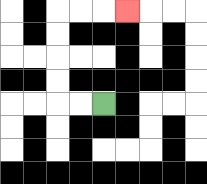{'start': '[4, 4]', 'end': '[5, 0]', 'path_directions': 'L,L,U,U,U,U,R,R,R', 'path_coordinates': '[[4, 4], [3, 4], [2, 4], [2, 3], [2, 2], [2, 1], [2, 0], [3, 0], [4, 0], [5, 0]]'}